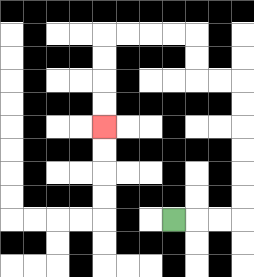{'start': '[7, 9]', 'end': '[4, 5]', 'path_directions': 'R,R,R,U,U,U,U,U,U,L,L,U,U,L,L,L,L,D,D,D,D', 'path_coordinates': '[[7, 9], [8, 9], [9, 9], [10, 9], [10, 8], [10, 7], [10, 6], [10, 5], [10, 4], [10, 3], [9, 3], [8, 3], [8, 2], [8, 1], [7, 1], [6, 1], [5, 1], [4, 1], [4, 2], [4, 3], [4, 4], [4, 5]]'}